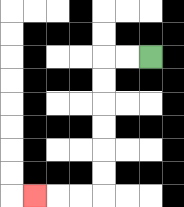{'start': '[6, 2]', 'end': '[1, 8]', 'path_directions': 'L,L,D,D,D,D,D,D,L,L,L', 'path_coordinates': '[[6, 2], [5, 2], [4, 2], [4, 3], [4, 4], [4, 5], [4, 6], [4, 7], [4, 8], [3, 8], [2, 8], [1, 8]]'}